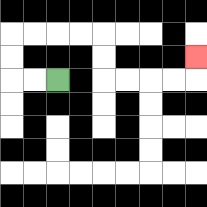{'start': '[2, 3]', 'end': '[8, 2]', 'path_directions': 'L,L,U,U,R,R,R,R,D,D,R,R,R,R,U', 'path_coordinates': '[[2, 3], [1, 3], [0, 3], [0, 2], [0, 1], [1, 1], [2, 1], [3, 1], [4, 1], [4, 2], [4, 3], [5, 3], [6, 3], [7, 3], [8, 3], [8, 2]]'}